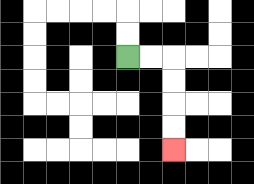{'start': '[5, 2]', 'end': '[7, 6]', 'path_directions': 'R,R,D,D,D,D', 'path_coordinates': '[[5, 2], [6, 2], [7, 2], [7, 3], [7, 4], [7, 5], [7, 6]]'}